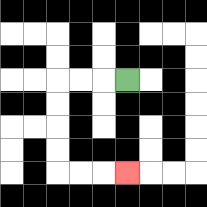{'start': '[5, 3]', 'end': '[5, 7]', 'path_directions': 'L,L,L,D,D,D,D,R,R,R', 'path_coordinates': '[[5, 3], [4, 3], [3, 3], [2, 3], [2, 4], [2, 5], [2, 6], [2, 7], [3, 7], [4, 7], [5, 7]]'}